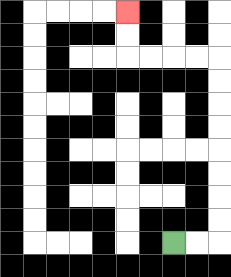{'start': '[7, 10]', 'end': '[5, 0]', 'path_directions': 'R,R,U,U,U,U,U,U,U,U,L,L,L,L,U,U', 'path_coordinates': '[[7, 10], [8, 10], [9, 10], [9, 9], [9, 8], [9, 7], [9, 6], [9, 5], [9, 4], [9, 3], [9, 2], [8, 2], [7, 2], [6, 2], [5, 2], [5, 1], [5, 0]]'}